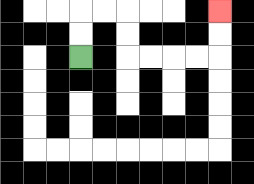{'start': '[3, 2]', 'end': '[9, 0]', 'path_directions': 'U,U,R,R,D,D,R,R,R,R,U,U', 'path_coordinates': '[[3, 2], [3, 1], [3, 0], [4, 0], [5, 0], [5, 1], [5, 2], [6, 2], [7, 2], [8, 2], [9, 2], [9, 1], [9, 0]]'}